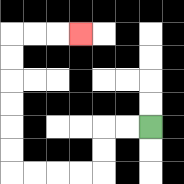{'start': '[6, 5]', 'end': '[3, 1]', 'path_directions': 'L,L,D,D,L,L,L,L,U,U,U,U,U,U,R,R,R', 'path_coordinates': '[[6, 5], [5, 5], [4, 5], [4, 6], [4, 7], [3, 7], [2, 7], [1, 7], [0, 7], [0, 6], [0, 5], [0, 4], [0, 3], [0, 2], [0, 1], [1, 1], [2, 1], [3, 1]]'}